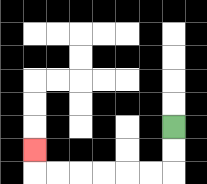{'start': '[7, 5]', 'end': '[1, 6]', 'path_directions': 'D,D,L,L,L,L,L,L,U', 'path_coordinates': '[[7, 5], [7, 6], [7, 7], [6, 7], [5, 7], [4, 7], [3, 7], [2, 7], [1, 7], [1, 6]]'}